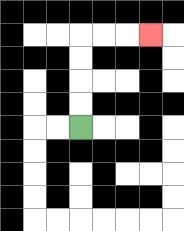{'start': '[3, 5]', 'end': '[6, 1]', 'path_directions': 'U,U,U,U,R,R,R', 'path_coordinates': '[[3, 5], [3, 4], [3, 3], [3, 2], [3, 1], [4, 1], [5, 1], [6, 1]]'}